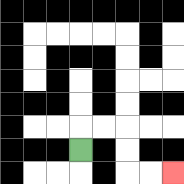{'start': '[3, 6]', 'end': '[7, 7]', 'path_directions': 'U,R,R,D,D,R,R', 'path_coordinates': '[[3, 6], [3, 5], [4, 5], [5, 5], [5, 6], [5, 7], [6, 7], [7, 7]]'}